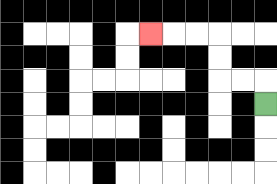{'start': '[11, 4]', 'end': '[6, 1]', 'path_directions': 'U,L,L,U,U,L,L,L', 'path_coordinates': '[[11, 4], [11, 3], [10, 3], [9, 3], [9, 2], [9, 1], [8, 1], [7, 1], [6, 1]]'}